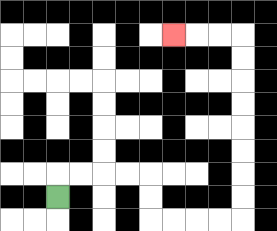{'start': '[2, 8]', 'end': '[7, 1]', 'path_directions': 'U,R,R,R,R,D,D,R,R,R,R,U,U,U,U,U,U,U,U,L,L,L', 'path_coordinates': '[[2, 8], [2, 7], [3, 7], [4, 7], [5, 7], [6, 7], [6, 8], [6, 9], [7, 9], [8, 9], [9, 9], [10, 9], [10, 8], [10, 7], [10, 6], [10, 5], [10, 4], [10, 3], [10, 2], [10, 1], [9, 1], [8, 1], [7, 1]]'}